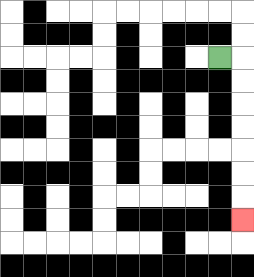{'start': '[9, 2]', 'end': '[10, 9]', 'path_directions': 'R,D,D,D,D,D,D,D', 'path_coordinates': '[[9, 2], [10, 2], [10, 3], [10, 4], [10, 5], [10, 6], [10, 7], [10, 8], [10, 9]]'}